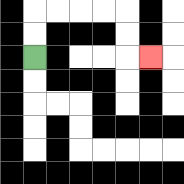{'start': '[1, 2]', 'end': '[6, 2]', 'path_directions': 'U,U,R,R,R,R,D,D,R', 'path_coordinates': '[[1, 2], [1, 1], [1, 0], [2, 0], [3, 0], [4, 0], [5, 0], [5, 1], [5, 2], [6, 2]]'}